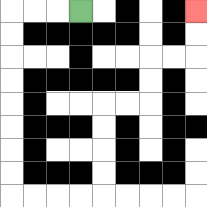{'start': '[3, 0]', 'end': '[8, 0]', 'path_directions': 'L,L,L,D,D,D,D,D,D,D,D,R,R,R,R,U,U,U,U,R,R,U,U,R,R,U,U', 'path_coordinates': '[[3, 0], [2, 0], [1, 0], [0, 0], [0, 1], [0, 2], [0, 3], [0, 4], [0, 5], [0, 6], [0, 7], [0, 8], [1, 8], [2, 8], [3, 8], [4, 8], [4, 7], [4, 6], [4, 5], [4, 4], [5, 4], [6, 4], [6, 3], [6, 2], [7, 2], [8, 2], [8, 1], [8, 0]]'}